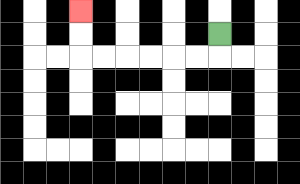{'start': '[9, 1]', 'end': '[3, 0]', 'path_directions': 'D,L,L,L,L,L,L,U,U', 'path_coordinates': '[[9, 1], [9, 2], [8, 2], [7, 2], [6, 2], [5, 2], [4, 2], [3, 2], [3, 1], [3, 0]]'}